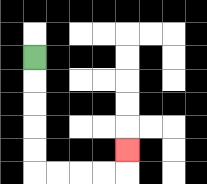{'start': '[1, 2]', 'end': '[5, 6]', 'path_directions': 'D,D,D,D,D,R,R,R,R,U', 'path_coordinates': '[[1, 2], [1, 3], [1, 4], [1, 5], [1, 6], [1, 7], [2, 7], [3, 7], [4, 7], [5, 7], [5, 6]]'}